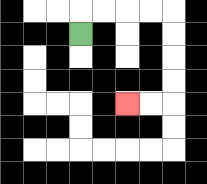{'start': '[3, 1]', 'end': '[5, 4]', 'path_directions': 'U,R,R,R,R,D,D,D,D,L,L', 'path_coordinates': '[[3, 1], [3, 0], [4, 0], [5, 0], [6, 0], [7, 0], [7, 1], [7, 2], [7, 3], [7, 4], [6, 4], [5, 4]]'}